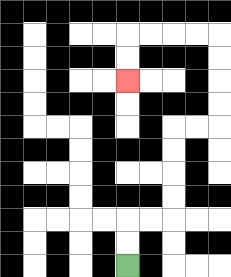{'start': '[5, 11]', 'end': '[5, 3]', 'path_directions': 'U,U,R,R,U,U,U,U,R,R,U,U,U,U,L,L,L,L,D,D', 'path_coordinates': '[[5, 11], [5, 10], [5, 9], [6, 9], [7, 9], [7, 8], [7, 7], [7, 6], [7, 5], [8, 5], [9, 5], [9, 4], [9, 3], [9, 2], [9, 1], [8, 1], [7, 1], [6, 1], [5, 1], [5, 2], [5, 3]]'}